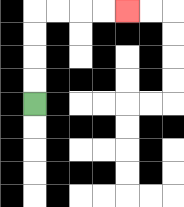{'start': '[1, 4]', 'end': '[5, 0]', 'path_directions': 'U,U,U,U,R,R,R,R', 'path_coordinates': '[[1, 4], [1, 3], [1, 2], [1, 1], [1, 0], [2, 0], [3, 0], [4, 0], [5, 0]]'}